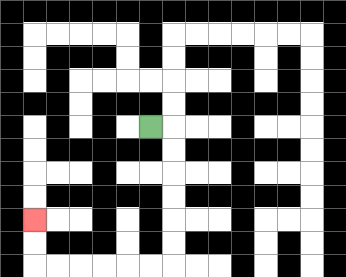{'start': '[6, 5]', 'end': '[1, 9]', 'path_directions': 'R,D,D,D,D,D,D,L,L,L,L,L,L,U,U', 'path_coordinates': '[[6, 5], [7, 5], [7, 6], [7, 7], [7, 8], [7, 9], [7, 10], [7, 11], [6, 11], [5, 11], [4, 11], [3, 11], [2, 11], [1, 11], [1, 10], [1, 9]]'}